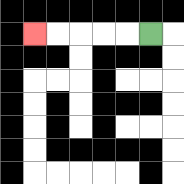{'start': '[6, 1]', 'end': '[1, 1]', 'path_directions': 'L,L,L,L,L', 'path_coordinates': '[[6, 1], [5, 1], [4, 1], [3, 1], [2, 1], [1, 1]]'}